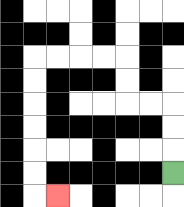{'start': '[7, 7]', 'end': '[2, 8]', 'path_directions': 'U,U,U,L,L,U,U,L,L,L,L,D,D,D,D,D,D,R', 'path_coordinates': '[[7, 7], [7, 6], [7, 5], [7, 4], [6, 4], [5, 4], [5, 3], [5, 2], [4, 2], [3, 2], [2, 2], [1, 2], [1, 3], [1, 4], [1, 5], [1, 6], [1, 7], [1, 8], [2, 8]]'}